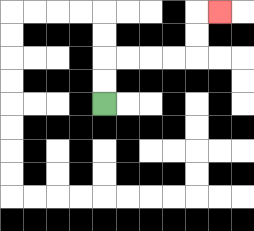{'start': '[4, 4]', 'end': '[9, 0]', 'path_directions': 'U,U,R,R,R,R,U,U,R', 'path_coordinates': '[[4, 4], [4, 3], [4, 2], [5, 2], [6, 2], [7, 2], [8, 2], [8, 1], [8, 0], [9, 0]]'}